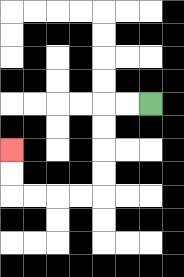{'start': '[6, 4]', 'end': '[0, 6]', 'path_directions': 'L,L,D,D,D,D,L,L,L,L,U,U', 'path_coordinates': '[[6, 4], [5, 4], [4, 4], [4, 5], [4, 6], [4, 7], [4, 8], [3, 8], [2, 8], [1, 8], [0, 8], [0, 7], [0, 6]]'}